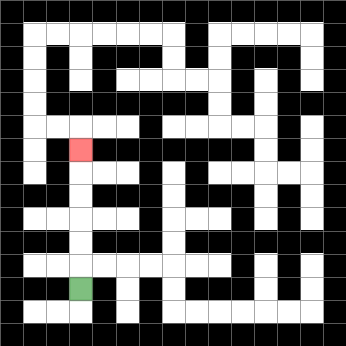{'start': '[3, 12]', 'end': '[3, 6]', 'path_directions': 'U,U,U,U,U,U', 'path_coordinates': '[[3, 12], [3, 11], [3, 10], [3, 9], [3, 8], [3, 7], [3, 6]]'}